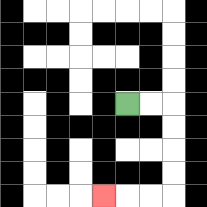{'start': '[5, 4]', 'end': '[4, 8]', 'path_directions': 'R,R,D,D,D,D,L,L,L', 'path_coordinates': '[[5, 4], [6, 4], [7, 4], [7, 5], [7, 6], [7, 7], [7, 8], [6, 8], [5, 8], [4, 8]]'}